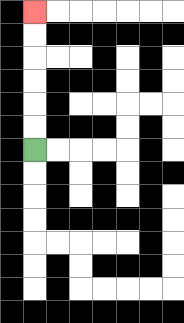{'start': '[1, 6]', 'end': '[1, 0]', 'path_directions': 'U,U,U,U,U,U', 'path_coordinates': '[[1, 6], [1, 5], [1, 4], [1, 3], [1, 2], [1, 1], [1, 0]]'}